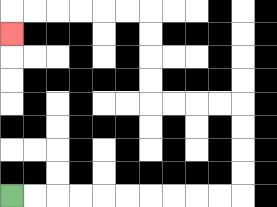{'start': '[0, 8]', 'end': '[0, 1]', 'path_directions': 'R,R,R,R,R,R,R,R,R,R,U,U,U,U,L,L,L,L,U,U,U,U,L,L,L,L,L,L,D', 'path_coordinates': '[[0, 8], [1, 8], [2, 8], [3, 8], [4, 8], [5, 8], [6, 8], [7, 8], [8, 8], [9, 8], [10, 8], [10, 7], [10, 6], [10, 5], [10, 4], [9, 4], [8, 4], [7, 4], [6, 4], [6, 3], [6, 2], [6, 1], [6, 0], [5, 0], [4, 0], [3, 0], [2, 0], [1, 0], [0, 0], [0, 1]]'}